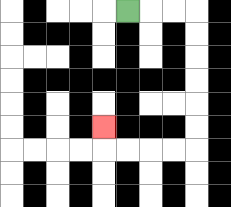{'start': '[5, 0]', 'end': '[4, 5]', 'path_directions': 'R,R,R,D,D,D,D,D,D,L,L,L,L,U', 'path_coordinates': '[[5, 0], [6, 0], [7, 0], [8, 0], [8, 1], [8, 2], [8, 3], [8, 4], [8, 5], [8, 6], [7, 6], [6, 6], [5, 6], [4, 6], [4, 5]]'}